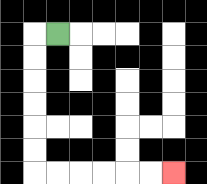{'start': '[2, 1]', 'end': '[7, 7]', 'path_directions': 'L,D,D,D,D,D,D,R,R,R,R,R,R', 'path_coordinates': '[[2, 1], [1, 1], [1, 2], [1, 3], [1, 4], [1, 5], [1, 6], [1, 7], [2, 7], [3, 7], [4, 7], [5, 7], [6, 7], [7, 7]]'}